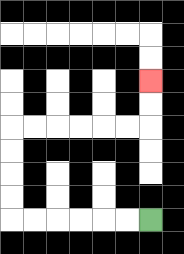{'start': '[6, 9]', 'end': '[6, 3]', 'path_directions': 'L,L,L,L,L,L,U,U,U,U,R,R,R,R,R,R,U,U', 'path_coordinates': '[[6, 9], [5, 9], [4, 9], [3, 9], [2, 9], [1, 9], [0, 9], [0, 8], [0, 7], [0, 6], [0, 5], [1, 5], [2, 5], [3, 5], [4, 5], [5, 5], [6, 5], [6, 4], [6, 3]]'}